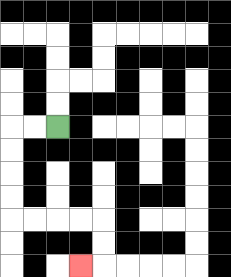{'start': '[2, 5]', 'end': '[3, 11]', 'path_directions': 'L,L,D,D,D,D,R,R,R,R,D,D,L', 'path_coordinates': '[[2, 5], [1, 5], [0, 5], [0, 6], [0, 7], [0, 8], [0, 9], [1, 9], [2, 9], [3, 9], [4, 9], [4, 10], [4, 11], [3, 11]]'}